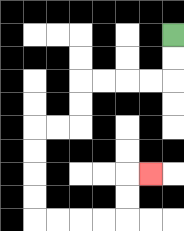{'start': '[7, 1]', 'end': '[6, 7]', 'path_directions': 'D,D,L,L,L,L,D,D,L,L,D,D,D,D,R,R,R,R,U,U,R', 'path_coordinates': '[[7, 1], [7, 2], [7, 3], [6, 3], [5, 3], [4, 3], [3, 3], [3, 4], [3, 5], [2, 5], [1, 5], [1, 6], [1, 7], [1, 8], [1, 9], [2, 9], [3, 9], [4, 9], [5, 9], [5, 8], [5, 7], [6, 7]]'}